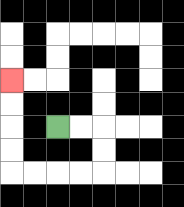{'start': '[2, 5]', 'end': '[0, 3]', 'path_directions': 'R,R,D,D,L,L,L,L,U,U,U,U', 'path_coordinates': '[[2, 5], [3, 5], [4, 5], [4, 6], [4, 7], [3, 7], [2, 7], [1, 7], [0, 7], [0, 6], [0, 5], [0, 4], [0, 3]]'}